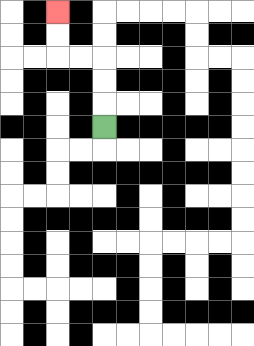{'start': '[4, 5]', 'end': '[2, 0]', 'path_directions': 'U,U,U,L,L,U,U', 'path_coordinates': '[[4, 5], [4, 4], [4, 3], [4, 2], [3, 2], [2, 2], [2, 1], [2, 0]]'}